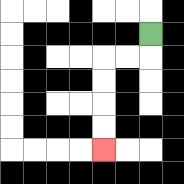{'start': '[6, 1]', 'end': '[4, 6]', 'path_directions': 'D,L,L,D,D,D,D', 'path_coordinates': '[[6, 1], [6, 2], [5, 2], [4, 2], [4, 3], [4, 4], [4, 5], [4, 6]]'}